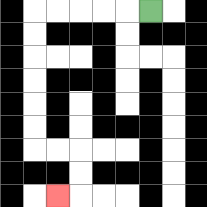{'start': '[6, 0]', 'end': '[2, 8]', 'path_directions': 'L,L,L,L,L,D,D,D,D,D,D,R,R,D,D,L', 'path_coordinates': '[[6, 0], [5, 0], [4, 0], [3, 0], [2, 0], [1, 0], [1, 1], [1, 2], [1, 3], [1, 4], [1, 5], [1, 6], [2, 6], [3, 6], [3, 7], [3, 8], [2, 8]]'}